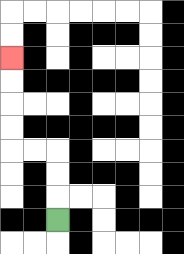{'start': '[2, 9]', 'end': '[0, 2]', 'path_directions': 'U,U,U,L,L,U,U,U,U', 'path_coordinates': '[[2, 9], [2, 8], [2, 7], [2, 6], [1, 6], [0, 6], [0, 5], [0, 4], [0, 3], [0, 2]]'}